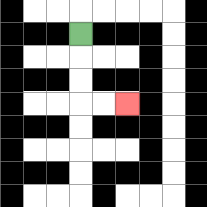{'start': '[3, 1]', 'end': '[5, 4]', 'path_directions': 'D,D,D,R,R', 'path_coordinates': '[[3, 1], [3, 2], [3, 3], [3, 4], [4, 4], [5, 4]]'}